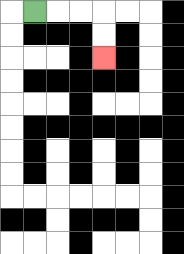{'start': '[1, 0]', 'end': '[4, 2]', 'path_directions': 'R,R,R,D,D', 'path_coordinates': '[[1, 0], [2, 0], [3, 0], [4, 0], [4, 1], [4, 2]]'}